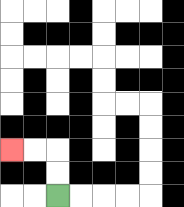{'start': '[2, 8]', 'end': '[0, 6]', 'path_directions': 'U,U,L,L', 'path_coordinates': '[[2, 8], [2, 7], [2, 6], [1, 6], [0, 6]]'}